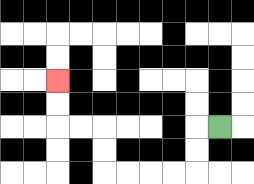{'start': '[9, 5]', 'end': '[2, 3]', 'path_directions': 'L,D,D,L,L,L,L,U,U,L,L,U,U', 'path_coordinates': '[[9, 5], [8, 5], [8, 6], [8, 7], [7, 7], [6, 7], [5, 7], [4, 7], [4, 6], [4, 5], [3, 5], [2, 5], [2, 4], [2, 3]]'}